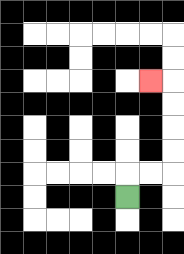{'start': '[5, 8]', 'end': '[6, 3]', 'path_directions': 'U,R,R,U,U,U,U,L', 'path_coordinates': '[[5, 8], [5, 7], [6, 7], [7, 7], [7, 6], [7, 5], [7, 4], [7, 3], [6, 3]]'}